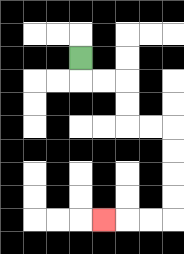{'start': '[3, 2]', 'end': '[4, 9]', 'path_directions': 'D,R,R,D,D,R,R,D,D,D,D,L,L,L', 'path_coordinates': '[[3, 2], [3, 3], [4, 3], [5, 3], [5, 4], [5, 5], [6, 5], [7, 5], [7, 6], [7, 7], [7, 8], [7, 9], [6, 9], [5, 9], [4, 9]]'}